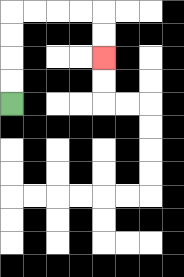{'start': '[0, 4]', 'end': '[4, 2]', 'path_directions': 'U,U,U,U,R,R,R,R,D,D', 'path_coordinates': '[[0, 4], [0, 3], [0, 2], [0, 1], [0, 0], [1, 0], [2, 0], [3, 0], [4, 0], [4, 1], [4, 2]]'}